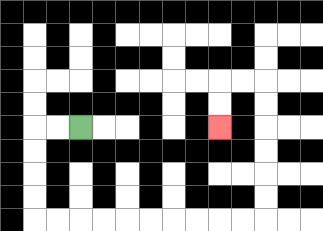{'start': '[3, 5]', 'end': '[9, 5]', 'path_directions': 'L,L,D,D,D,D,R,R,R,R,R,R,R,R,R,R,U,U,U,U,U,U,L,L,D,D', 'path_coordinates': '[[3, 5], [2, 5], [1, 5], [1, 6], [1, 7], [1, 8], [1, 9], [2, 9], [3, 9], [4, 9], [5, 9], [6, 9], [7, 9], [8, 9], [9, 9], [10, 9], [11, 9], [11, 8], [11, 7], [11, 6], [11, 5], [11, 4], [11, 3], [10, 3], [9, 3], [9, 4], [9, 5]]'}